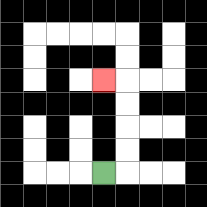{'start': '[4, 7]', 'end': '[4, 3]', 'path_directions': 'R,U,U,U,U,L', 'path_coordinates': '[[4, 7], [5, 7], [5, 6], [5, 5], [5, 4], [5, 3], [4, 3]]'}